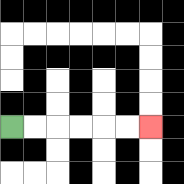{'start': '[0, 5]', 'end': '[6, 5]', 'path_directions': 'R,R,R,R,R,R', 'path_coordinates': '[[0, 5], [1, 5], [2, 5], [3, 5], [4, 5], [5, 5], [6, 5]]'}